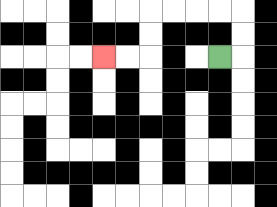{'start': '[9, 2]', 'end': '[4, 2]', 'path_directions': 'R,U,U,L,L,L,L,D,D,L,L', 'path_coordinates': '[[9, 2], [10, 2], [10, 1], [10, 0], [9, 0], [8, 0], [7, 0], [6, 0], [6, 1], [6, 2], [5, 2], [4, 2]]'}